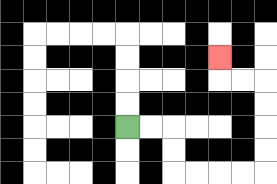{'start': '[5, 5]', 'end': '[9, 2]', 'path_directions': 'R,R,D,D,R,R,R,R,U,U,U,U,L,L,U', 'path_coordinates': '[[5, 5], [6, 5], [7, 5], [7, 6], [7, 7], [8, 7], [9, 7], [10, 7], [11, 7], [11, 6], [11, 5], [11, 4], [11, 3], [10, 3], [9, 3], [9, 2]]'}